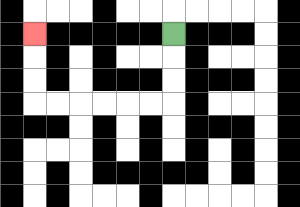{'start': '[7, 1]', 'end': '[1, 1]', 'path_directions': 'D,D,D,L,L,L,L,L,L,U,U,U', 'path_coordinates': '[[7, 1], [7, 2], [7, 3], [7, 4], [6, 4], [5, 4], [4, 4], [3, 4], [2, 4], [1, 4], [1, 3], [1, 2], [1, 1]]'}